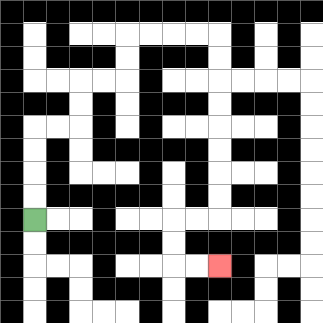{'start': '[1, 9]', 'end': '[9, 11]', 'path_directions': 'U,U,U,U,R,R,U,U,R,R,U,U,R,R,R,R,D,D,D,D,D,D,D,D,L,L,D,D,R,R', 'path_coordinates': '[[1, 9], [1, 8], [1, 7], [1, 6], [1, 5], [2, 5], [3, 5], [3, 4], [3, 3], [4, 3], [5, 3], [5, 2], [5, 1], [6, 1], [7, 1], [8, 1], [9, 1], [9, 2], [9, 3], [9, 4], [9, 5], [9, 6], [9, 7], [9, 8], [9, 9], [8, 9], [7, 9], [7, 10], [7, 11], [8, 11], [9, 11]]'}